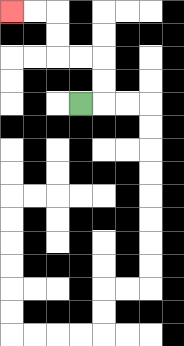{'start': '[3, 4]', 'end': '[0, 0]', 'path_directions': 'R,U,U,L,L,U,U,L,L', 'path_coordinates': '[[3, 4], [4, 4], [4, 3], [4, 2], [3, 2], [2, 2], [2, 1], [2, 0], [1, 0], [0, 0]]'}